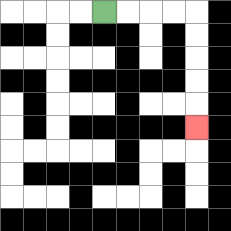{'start': '[4, 0]', 'end': '[8, 5]', 'path_directions': 'R,R,R,R,D,D,D,D,D', 'path_coordinates': '[[4, 0], [5, 0], [6, 0], [7, 0], [8, 0], [8, 1], [8, 2], [8, 3], [8, 4], [8, 5]]'}